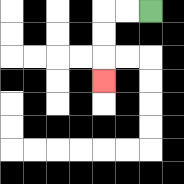{'start': '[6, 0]', 'end': '[4, 3]', 'path_directions': 'L,L,D,D,D', 'path_coordinates': '[[6, 0], [5, 0], [4, 0], [4, 1], [4, 2], [4, 3]]'}